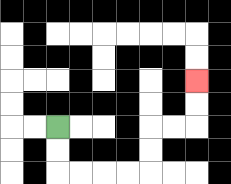{'start': '[2, 5]', 'end': '[8, 3]', 'path_directions': 'D,D,R,R,R,R,U,U,R,R,U,U', 'path_coordinates': '[[2, 5], [2, 6], [2, 7], [3, 7], [4, 7], [5, 7], [6, 7], [6, 6], [6, 5], [7, 5], [8, 5], [8, 4], [8, 3]]'}